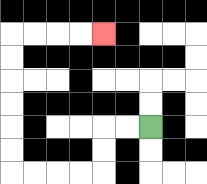{'start': '[6, 5]', 'end': '[4, 1]', 'path_directions': 'L,L,D,D,L,L,L,L,U,U,U,U,U,U,R,R,R,R', 'path_coordinates': '[[6, 5], [5, 5], [4, 5], [4, 6], [4, 7], [3, 7], [2, 7], [1, 7], [0, 7], [0, 6], [0, 5], [0, 4], [0, 3], [0, 2], [0, 1], [1, 1], [2, 1], [3, 1], [4, 1]]'}